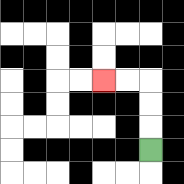{'start': '[6, 6]', 'end': '[4, 3]', 'path_directions': 'U,U,U,L,L', 'path_coordinates': '[[6, 6], [6, 5], [6, 4], [6, 3], [5, 3], [4, 3]]'}